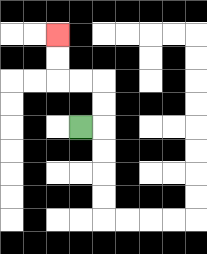{'start': '[3, 5]', 'end': '[2, 1]', 'path_directions': 'R,U,U,L,L,U,U', 'path_coordinates': '[[3, 5], [4, 5], [4, 4], [4, 3], [3, 3], [2, 3], [2, 2], [2, 1]]'}